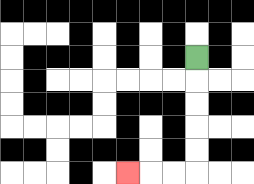{'start': '[8, 2]', 'end': '[5, 7]', 'path_directions': 'D,D,D,D,D,L,L,L', 'path_coordinates': '[[8, 2], [8, 3], [8, 4], [8, 5], [8, 6], [8, 7], [7, 7], [6, 7], [5, 7]]'}